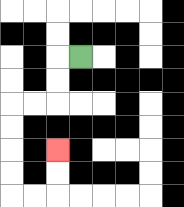{'start': '[3, 2]', 'end': '[2, 6]', 'path_directions': 'L,D,D,L,L,D,D,D,D,R,R,U,U', 'path_coordinates': '[[3, 2], [2, 2], [2, 3], [2, 4], [1, 4], [0, 4], [0, 5], [0, 6], [0, 7], [0, 8], [1, 8], [2, 8], [2, 7], [2, 6]]'}